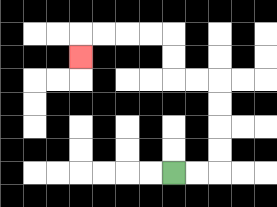{'start': '[7, 7]', 'end': '[3, 2]', 'path_directions': 'R,R,U,U,U,U,L,L,U,U,L,L,L,L,D', 'path_coordinates': '[[7, 7], [8, 7], [9, 7], [9, 6], [9, 5], [9, 4], [9, 3], [8, 3], [7, 3], [7, 2], [7, 1], [6, 1], [5, 1], [4, 1], [3, 1], [3, 2]]'}